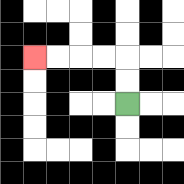{'start': '[5, 4]', 'end': '[1, 2]', 'path_directions': 'U,U,L,L,L,L', 'path_coordinates': '[[5, 4], [5, 3], [5, 2], [4, 2], [3, 2], [2, 2], [1, 2]]'}